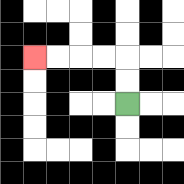{'start': '[5, 4]', 'end': '[1, 2]', 'path_directions': 'U,U,L,L,L,L', 'path_coordinates': '[[5, 4], [5, 3], [5, 2], [4, 2], [3, 2], [2, 2], [1, 2]]'}